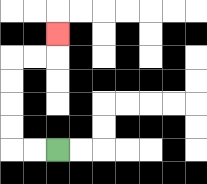{'start': '[2, 6]', 'end': '[2, 1]', 'path_directions': 'L,L,U,U,U,U,R,R,U', 'path_coordinates': '[[2, 6], [1, 6], [0, 6], [0, 5], [0, 4], [0, 3], [0, 2], [1, 2], [2, 2], [2, 1]]'}